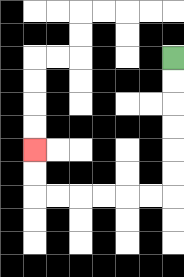{'start': '[7, 2]', 'end': '[1, 6]', 'path_directions': 'D,D,D,D,D,D,L,L,L,L,L,L,U,U', 'path_coordinates': '[[7, 2], [7, 3], [7, 4], [7, 5], [7, 6], [7, 7], [7, 8], [6, 8], [5, 8], [4, 8], [3, 8], [2, 8], [1, 8], [1, 7], [1, 6]]'}